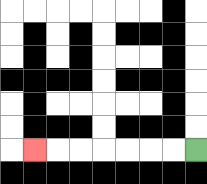{'start': '[8, 6]', 'end': '[1, 6]', 'path_directions': 'L,L,L,L,L,L,L', 'path_coordinates': '[[8, 6], [7, 6], [6, 6], [5, 6], [4, 6], [3, 6], [2, 6], [1, 6]]'}